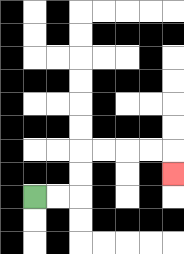{'start': '[1, 8]', 'end': '[7, 7]', 'path_directions': 'R,R,U,U,R,R,R,R,D', 'path_coordinates': '[[1, 8], [2, 8], [3, 8], [3, 7], [3, 6], [4, 6], [5, 6], [6, 6], [7, 6], [7, 7]]'}